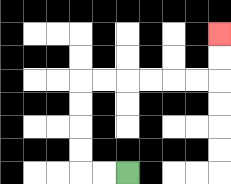{'start': '[5, 7]', 'end': '[9, 1]', 'path_directions': 'L,L,U,U,U,U,R,R,R,R,R,R,U,U', 'path_coordinates': '[[5, 7], [4, 7], [3, 7], [3, 6], [3, 5], [3, 4], [3, 3], [4, 3], [5, 3], [6, 3], [7, 3], [8, 3], [9, 3], [9, 2], [9, 1]]'}